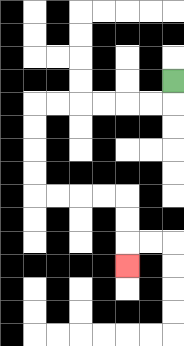{'start': '[7, 3]', 'end': '[5, 11]', 'path_directions': 'D,L,L,L,L,L,L,D,D,D,D,R,R,R,R,D,D,D', 'path_coordinates': '[[7, 3], [7, 4], [6, 4], [5, 4], [4, 4], [3, 4], [2, 4], [1, 4], [1, 5], [1, 6], [1, 7], [1, 8], [2, 8], [3, 8], [4, 8], [5, 8], [5, 9], [5, 10], [5, 11]]'}